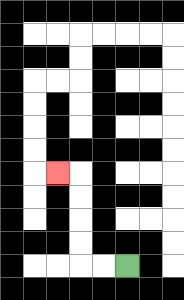{'start': '[5, 11]', 'end': '[2, 7]', 'path_directions': 'L,L,U,U,U,U,L', 'path_coordinates': '[[5, 11], [4, 11], [3, 11], [3, 10], [3, 9], [3, 8], [3, 7], [2, 7]]'}